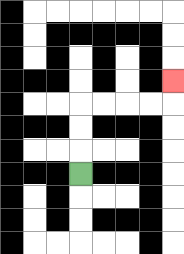{'start': '[3, 7]', 'end': '[7, 3]', 'path_directions': 'U,U,U,R,R,R,R,U', 'path_coordinates': '[[3, 7], [3, 6], [3, 5], [3, 4], [4, 4], [5, 4], [6, 4], [7, 4], [7, 3]]'}